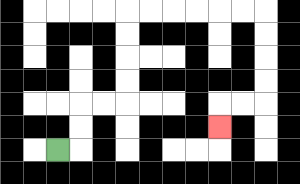{'start': '[2, 6]', 'end': '[9, 5]', 'path_directions': 'R,U,U,R,R,U,U,U,U,R,R,R,R,R,R,D,D,D,D,L,L,D', 'path_coordinates': '[[2, 6], [3, 6], [3, 5], [3, 4], [4, 4], [5, 4], [5, 3], [5, 2], [5, 1], [5, 0], [6, 0], [7, 0], [8, 0], [9, 0], [10, 0], [11, 0], [11, 1], [11, 2], [11, 3], [11, 4], [10, 4], [9, 4], [9, 5]]'}